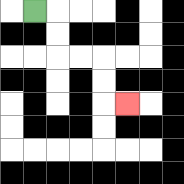{'start': '[1, 0]', 'end': '[5, 4]', 'path_directions': 'R,D,D,R,R,D,D,R', 'path_coordinates': '[[1, 0], [2, 0], [2, 1], [2, 2], [3, 2], [4, 2], [4, 3], [4, 4], [5, 4]]'}